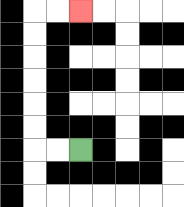{'start': '[3, 6]', 'end': '[3, 0]', 'path_directions': 'L,L,U,U,U,U,U,U,R,R', 'path_coordinates': '[[3, 6], [2, 6], [1, 6], [1, 5], [1, 4], [1, 3], [1, 2], [1, 1], [1, 0], [2, 0], [3, 0]]'}